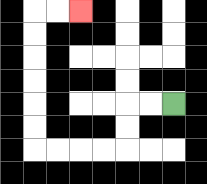{'start': '[7, 4]', 'end': '[3, 0]', 'path_directions': 'L,L,D,D,L,L,L,L,U,U,U,U,U,U,R,R', 'path_coordinates': '[[7, 4], [6, 4], [5, 4], [5, 5], [5, 6], [4, 6], [3, 6], [2, 6], [1, 6], [1, 5], [1, 4], [1, 3], [1, 2], [1, 1], [1, 0], [2, 0], [3, 0]]'}